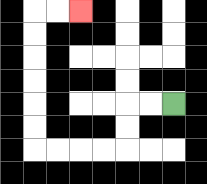{'start': '[7, 4]', 'end': '[3, 0]', 'path_directions': 'L,L,D,D,L,L,L,L,U,U,U,U,U,U,R,R', 'path_coordinates': '[[7, 4], [6, 4], [5, 4], [5, 5], [5, 6], [4, 6], [3, 6], [2, 6], [1, 6], [1, 5], [1, 4], [1, 3], [1, 2], [1, 1], [1, 0], [2, 0], [3, 0]]'}